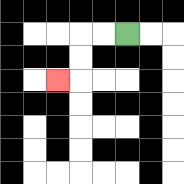{'start': '[5, 1]', 'end': '[2, 3]', 'path_directions': 'L,L,D,D,L', 'path_coordinates': '[[5, 1], [4, 1], [3, 1], [3, 2], [3, 3], [2, 3]]'}